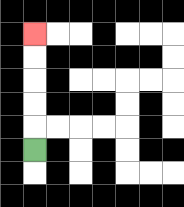{'start': '[1, 6]', 'end': '[1, 1]', 'path_directions': 'U,U,U,U,U', 'path_coordinates': '[[1, 6], [1, 5], [1, 4], [1, 3], [1, 2], [1, 1]]'}